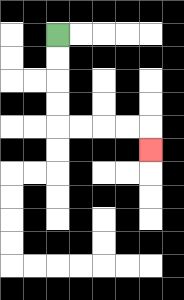{'start': '[2, 1]', 'end': '[6, 6]', 'path_directions': 'D,D,D,D,R,R,R,R,D', 'path_coordinates': '[[2, 1], [2, 2], [2, 3], [2, 4], [2, 5], [3, 5], [4, 5], [5, 5], [6, 5], [6, 6]]'}